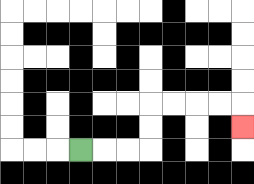{'start': '[3, 6]', 'end': '[10, 5]', 'path_directions': 'R,R,R,U,U,R,R,R,R,D', 'path_coordinates': '[[3, 6], [4, 6], [5, 6], [6, 6], [6, 5], [6, 4], [7, 4], [8, 4], [9, 4], [10, 4], [10, 5]]'}